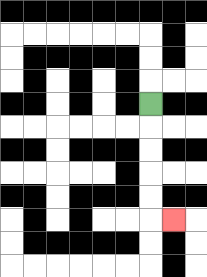{'start': '[6, 4]', 'end': '[7, 9]', 'path_directions': 'D,D,D,D,D,R', 'path_coordinates': '[[6, 4], [6, 5], [6, 6], [6, 7], [6, 8], [6, 9], [7, 9]]'}